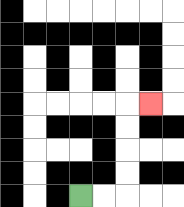{'start': '[3, 8]', 'end': '[6, 4]', 'path_directions': 'R,R,U,U,U,U,R', 'path_coordinates': '[[3, 8], [4, 8], [5, 8], [5, 7], [5, 6], [5, 5], [5, 4], [6, 4]]'}